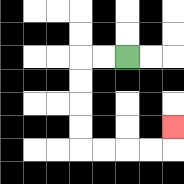{'start': '[5, 2]', 'end': '[7, 5]', 'path_directions': 'L,L,D,D,D,D,R,R,R,R,U', 'path_coordinates': '[[5, 2], [4, 2], [3, 2], [3, 3], [3, 4], [3, 5], [3, 6], [4, 6], [5, 6], [6, 6], [7, 6], [7, 5]]'}